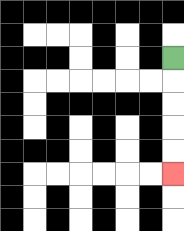{'start': '[7, 2]', 'end': '[7, 7]', 'path_directions': 'D,D,D,D,D', 'path_coordinates': '[[7, 2], [7, 3], [7, 4], [7, 5], [7, 6], [7, 7]]'}